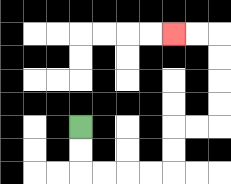{'start': '[3, 5]', 'end': '[7, 1]', 'path_directions': 'D,D,R,R,R,R,U,U,R,R,U,U,U,U,L,L', 'path_coordinates': '[[3, 5], [3, 6], [3, 7], [4, 7], [5, 7], [6, 7], [7, 7], [7, 6], [7, 5], [8, 5], [9, 5], [9, 4], [9, 3], [9, 2], [9, 1], [8, 1], [7, 1]]'}